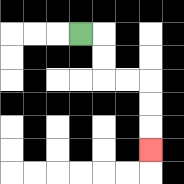{'start': '[3, 1]', 'end': '[6, 6]', 'path_directions': 'R,D,D,R,R,D,D,D', 'path_coordinates': '[[3, 1], [4, 1], [4, 2], [4, 3], [5, 3], [6, 3], [6, 4], [6, 5], [6, 6]]'}